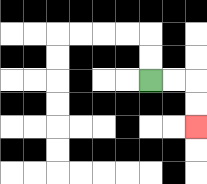{'start': '[6, 3]', 'end': '[8, 5]', 'path_directions': 'R,R,D,D', 'path_coordinates': '[[6, 3], [7, 3], [8, 3], [8, 4], [8, 5]]'}